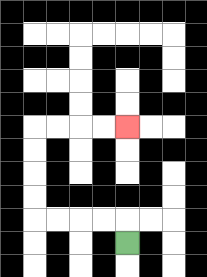{'start': '[5, 10]', 'end': '[5, 5]', 'path_directions': 'U,L,L,L,L,U,U,U,U,R,R,R,R', 'path_coordinates': '[[5, 10], [5, 9], [4, 9], [3, 9], [2, 9], [1, 9], [1, 8], [1, 7], [1, 6], [1, 5], [2, 5], [3, 5], [4, 5], [5, 5]]'}